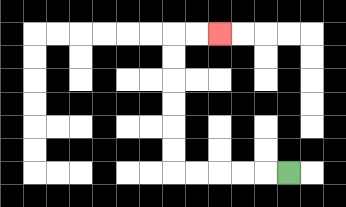{'start': '[12, 7]', 'end': '[9, 1]', 'path_directions': 'L,L,L,L,L,U,U,U,U,U,U,R,R', 'path_coordinates': '[[12, 7], [11, 7], [10, 7], [9, 7], [8, 7], [7, 7], [7, 6], [7, 5], [7, 4], [7, 3], [7, 2], [7, 1], [8, 1], [9, 1]]'}